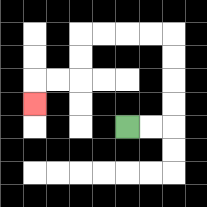{'start': '[5, 5]', 'end': '[1, 4]', 'path_directions': 'R,R,U,U,U,U,L,L,L,L,D,D,L,L,D', 'path_coordinates': '[[5, 5], [6, 5], [7, 5], [7, 4], [7, 3], [7, 2], [7, 1], [6, 1], [5, 1], [4, 1], [3, 1], [3, 2], [3, 3], [2, 3], [1, 3], [1, 4]]'}